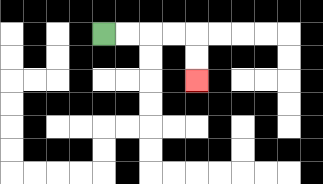{'start': '[4, 1]', 'end': '[8, 3]', 'path_directions': 'R,R,R,R,D,D', 'path_coordinates': '[[4, 1], [5, 1], [6, 1], [7, 1], [8, 1], [8, 2], [8, 3]]'}